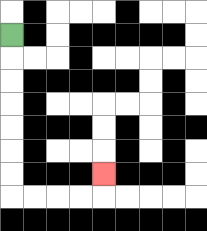{'start': '[0, 1]', 'end': '[4, 7]', 'path_directions': 'D,D,D,D,D,D,D,R,R,R,R,U', 'path_coordinates': '[[0, 1], [0, 2], [0, 3], [0, 4], [0, 5], [0, 6], [0, 7], [0, 8], [1, 8], [2, 8], [3, 8], [4, 8], [4, 7]]'}